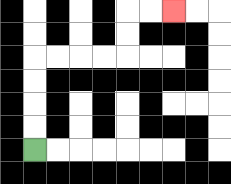{'start': '[1, 6]', 'end': '[7, 0]', 'path_directions': 'U,U,U,U,R,R,R,R,U,U,R,R', 'path_coordinates': '[[1, 6], [1, 5], [1, 4], [1, 3], [1, 2], [2, 2], [3, 2], [4, 2], [5, 2], [5, 1], [5, 0], [6, 0], [7, 0]]'}